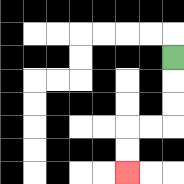{'start': '[7, 2]', 'end': '[5, 7]', 'path_directions': 'D,D,D,L,L,D,D', 'path_coordinates': '[[7, 2], [7, 3], [7, 4], [7, 5], [6, 5], [5, 5], [5, 6], [5, 7]]'}